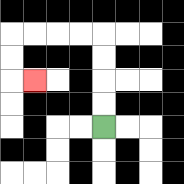{'start': '[4, 5]', 'end': '[1, 3]', 'path_directions': 'U,U,U,U,L,L,L,L,D,D,R', 'path_coordinates': '[[4, 5], [4, 4], [4, 3], [4, 2], [4, 1], [3, 1], [2, 1], [1, 1], [0, 1], [0, 2], [0, 3], [1, 3]]'}